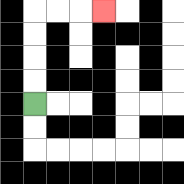{'start': '[1, 4]', 'end': '[4, 0]', 'path_directions': 'U,U,U,U,R,R,R', 'path_coordinates': '[[1, 4], [1, 3], [1, 2], [1, 1], [1, 0], [2, 0], [3, 0], [4, 0]]'}